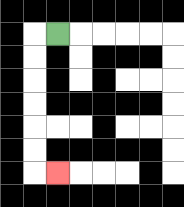{'start': '[2, 1]', 'end': '[2, 7]', 'path_directions': 'L,D,D,D,D,D,D,R', 'path_coordinates': '[[2, 1], [1, 1], [1, 2], [1, 3], [1, 4], [1, 5], [1, 6], [1, 7], [2, 7]]'}